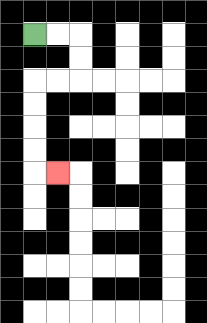{'start': '[1, 1]', 'end': '[2, 7]', 'path_directions': 'R,R,D,D,L,L,D,D,D,D,R', 'path_coordinates': '[[1, 1], [2, 1], [3, 1], [3, 2], [3, 3], [2, 3], [1, 3], [1, 4], [1, 5], [1, 6], [1, 7], [2, 7]]'}